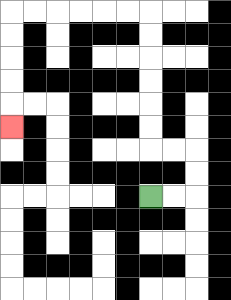{'start': '[6, 8]', 'end': '[0, 5]', 'path_directions': 'R,R,U,U,L,L,U,U,U,U,U,U,L,L,L,L,L,L,D,D,D,D,D', 'path_coordinates': '[[6, 8], [7, 8], [8, 8], [8, 7], [8, 6], [7, 6], [6, 6], [6, 5], [6, 4], [6, 3], [6, 2], [6, 1], [6, 0], [5, 0], [4, 0], [3, 0], [2, 0], [1, 0], [0, 0], [0, 1], [0, 2], [0, 3], [0, 4], [0, 5]]'}